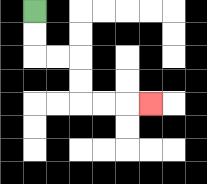{'start': '[1, 0]', 'end': '[6, 4]', 'path_directions': 'D,D,R,R,D,D,R,R,R', 'path_coordinates': '[[1, 0], [1, 1], [1, 2], [2, 2], [3, 2], [3, 3], [3, 4], [4, 4], [5, 4], [6, 4]]'}